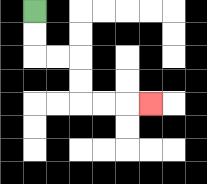{'start': '[1, 0]', 'end': '[6, 4]', 'path_directions': 'D,D,R,R,D,D,R,R,R', 'path_coordinates': '[[1, 0], [1, 1], [1, 2], [2, 2], [3, 2], [3, 3], [3, 4], [4, 4], [5, 4], [6, 4]]'}